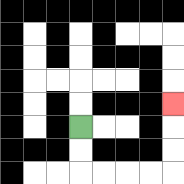{'start': '[3, 5]', 'end': '[7, 4]', 'path_directions': 'D,D,R,R,R,R,U,U,U', 'path_coordinates': '[[3, 5], [3, 6], [3, 7], [4, 7], [5, 7], [6, 7], [7, 7], [7, 6], [7, 5], [7, 4]]'}